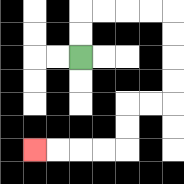{'start': '[3, 2]', 'end': '[1, 6]', 'path_directions': 'U,U,R,R,R,R,D,D,D,D,L,L,D,D,L,L,L,L', 'path_coordinates': '[[3, 2], [3, 1], [3, 0], [4, 0], [5, 0], [6, 0], [7, 0], [7, 1], [7, 2], [7, 3], [7, 4], [6, 4], [5, 4], [5, 5], [5, 6], [4, 6], [3, 6], [2, 6], [1, 6]]'}